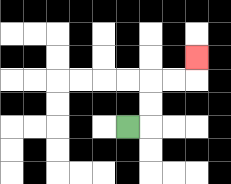{'start': '[5, 5]', 'end': '[8, 2]', 'path_directions': 'R,U,U,R,R,U', 'path_coordinates': '[[5, 5], [6, 5], [6, 4], [6, 3], [7, 3], [8, 3], [8, 2]]'}